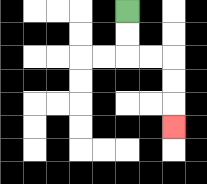{'start': '[5, 0]', 'end': '[7, 5]', 'path_directions': 'D,D,R,R,D,D,D', 'path_coordinates': '[[5, 0], [5, 1], [5, 2], [6, 2], [7, 2], [7, 3], [7, 4], [7, 5]]'}